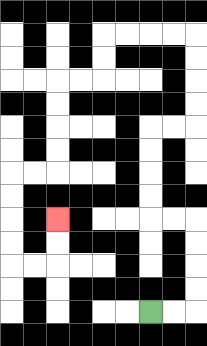{'start': '[6, 13]', 'end': '[2, 9]', 'path_directions': 'R,R,U,U,U,U,L,L,U,U,U,U,R,R,U,U,U,U,L,L,L,L,D,D,L,L,D,D,D,D,L,L,D,D,D,D,R,R,U,U', 'path_coordinates': '[[6, 13], [7, 13], [8, 13], [8, 12], [8, 11], [8, 10], [8, 9], [7, 9], [6, 9], [6, 8], [6, 7], [6, 6], [6, 5], [7, 5], [8, 5], [8, 4], [8, 3], [8, 2], [8, 1], [7, 1], [6, 1], [5, 1], [4, 1], [4, 2], [4, 3], [3, 3], [2, 3], [2, 4], [2, 5], [2, 6], [2, 7], [1, 7], [0, 7], [0, 8], [0, 9], [0, 10], [0, 11], [1, 11], [2, 11], [2, 10], [2, 9]]'}